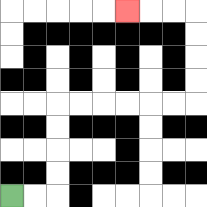{'start': '[0, 8]', 'end': '[5, 0]', 'path_directions': 'R,R,U,U,U,U,R,R,R,R,R,R,U,U,U,U,L,L,L', 'path_coordinates': '[[0, 8], [1, 8], [2, 8], [2, 7], [2, 6], [2, 5], [2, 4], [3, 4], [4, 4], [5, 4], [6, 4], [7, 4], [8, 4], [8, 3], [8, 2], [8, 1], [8, 0], [7, 0], [6, 0], [5, 0]]'}